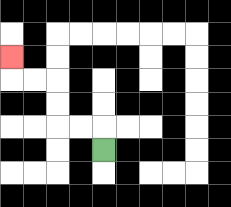{'start': '[4, 6]', 'end': '[0, 2]', 'path_directions': 'U,L,L,U,U,L,L,U', 'path_coordinates': '[[4, 6], [4, 5], [3, 5], [2, 5], [2, 4], [2, 3], [1, 3], [0, 3], [0, 2]]'}